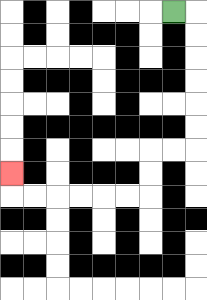{'start': '[7, 0]', 'end': '[0, 7]', 'path_directions': 'R,D,D,D,D,D,D,L,L,D,D,L,L,L,L,L,L,U', 'path_coordinates': '[[7, 0], [8, 0], [8, 1], [8, 2], [8, 3], [8, 4], [8, 5], [8, 6], [7, 6], [6, 6], [6, 7], [6, 8], [5, 8], [4, 8], [3, 8], [2, 8], [1, 8], [0, 8], [0, 7]]'}